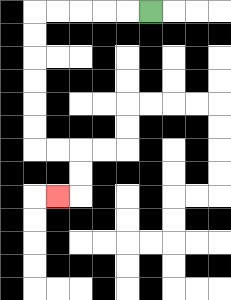{'start': '[6, 0]', 'end': '[2, 8]', 'path_directions': 'L,L,L,L,L,D,D,D,D,D,D,R,R,D,D,L', 'path_coordinates': '[[6, 0], [5, 0], [4, 0], [3, 0], [2, 0], [1, 0], [1, 1], [1, 2], [1, 3], [1, 4], [1, 5], [1, 6], [2, 6], [3, 6], [3, 7], [3, 8], [2, 8]]'}